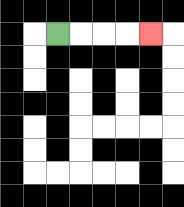{'start': '[2, 1]', 'end': '[6, 1]', 'path_directions': 'R,R,R,R', 'path_coordinates': '[[2, 1], [3, 1], [4, 1], [5, 1], [6, 1]]'}